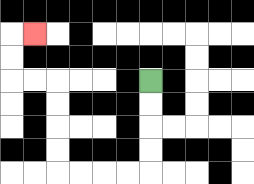{'start': '[6, 3]', 'end': '[1, 1]', 'path_directions': 'D,D,D,D,L,L,L,L,U,U,U,U,L,L,U,U,R', 'path_coordinates': '[[6, 3], [6, 4], [6, 5], [6, 6], [6, 7], [5, 7], [4, 7], [3, 7], [2, 7], [2, 6], [2, 5], [2, 4], [2, 3], [1, 3], [0, 3], [0, 2], [0, 1], [1, 1]]'}